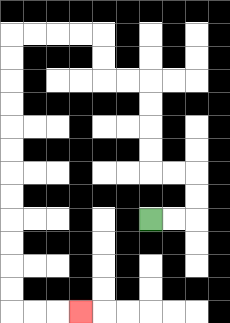{'start': '[6, 9]', 'end': '[3, 13]', 'path_directions': 'R,R,U,U,L,L,U,U,U,U,L,L,U,U,L,L,L,L,D,D,D,D,D,D,D,D,D,D,D,D,R,R,R', 'path_coordinates': '[[6, 9], [7, 9], [8, 9], [8, 8], [8, 7], [7, 7], [6, 7], [6, 6], [6, 5], [6, 4], [6, 3], [5, 3], [4, 3], [4, 2], [4, 1], [3, 1], [2, 1], [1, 1], [0, 1], [0, 2], [0, 3], [0, 4], [0, 5], [0, 6], [0, 7], [0, 8], [0, 9], [0, 10], [0, 11], [0, 12], [0, 13], [1, 13], [2, 13], [3, 13]]'}